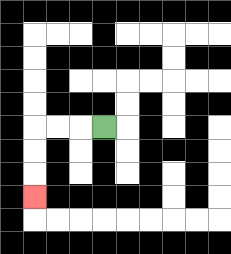{'start': '[4, 5]', 'end': '[1, 8]', 'path_directions': 'L,L,L,D,D,D', 'path_coordinates': '[[4, 5], [3, 5], [2, 5], [1, 5], [1, 6], [1, 7], [1, 8]]'}